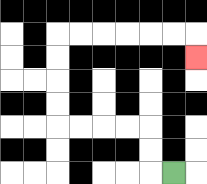{'start': '[7, 7]', 'end': '[8, 2]', 'path_directions': 'L,U,U,L,L,L,L,U,U,U,U,R,R,R,R,R,R,D', 'path_coordinates': '[[7, 7], [6, 7], [6, 6], [6, 5], [5, 5], [4, 5], [3, 5], [2, 5], [2, 4], [2, 3], [2, 2], [2, 1], [3, 1], [4, 1], [5, 1], [6, 1], [7, 1], [8, 1], [8, 2]]'}